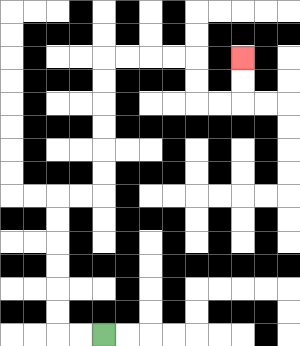{'start': '[4, 14]', 'end': '[10, 2]', 'path_directions': 'L,L,U,U,U,U,U,U,R,R,U,U,U,U,U,U,R,R,R,R,D,D,R,R,U,U', 'path_coordinates': '[[4, 14], [3, 14], [2, 14], [2, 13], [2, 12], [2, 11], [2, 10], [2, 9], [2, 8], [3, 8], [4, 8], [4, 7], [4, 6], [4, 5], [4, 4], [4, 3], [4, 2], [5, 2], [6, 2], [7, 2], [8, 2], [8, 3], [8, 4], [9, 4], [10, 4], [10, 3], [10, 2]]'}